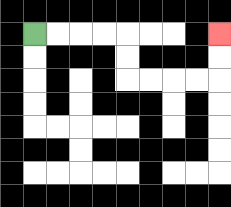{'start': '[1, 1]', 'end': '[9, 1]', 'path_directions': 'R,R,R,R,D,D,R,R,R,R,U,U', 'path_coordinates': '[[1, 1], [2, 1], [3, 1], [4, 1], [5, 1], [5, 2], [5, 3], [6, 3], [7, 3], [8, 3], [9, 3], [9, 2], [9, 1]]'}